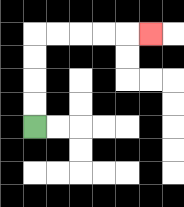{'start': '[1, 5]', 'end': '[6, 1]', 'path_directions': 'U,U,U,U,R,R,R,R,R', 'path_coordinates': '[[1, 5], [1, 4], [1, 3], [1, 2], [1, 1], [2, 1], [3, 1], [4, 1], [5, 1], [6, 1]]'}